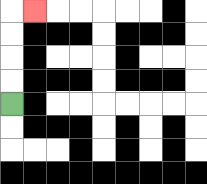{'start': '[0, 4]', 'end': '[1, 0]', 'path_directions': 'U,U,U,U,R', 'path_coordinates': '[[0, 4], [0, 3], [0, 2], [0, 1], [0, 0], [1, 0]]'}